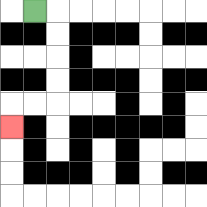{'start': '[1, 0]', 'end': '[0, 5]', 'path_directions': 'R,D,D,D,D,L,L,D', 'path_coordinates': '[[1, 0], [2, 0], [2, 1], [2, 2], [2, 3], [2, 4], [1, 4], [0, 4], [0, 5]]'}